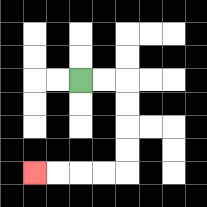{'start': '[3, 3]', 'end': '[1, 7]', 'path_directions': 'R,R,D,D,D,D,L,L,L,L', 'path_coordinates': '[[3, 3], [4, 3], [5, 3], [5, 4], [5, 5], [5, 6], [5, 7], [4, 7], [3, 7], [2, 7], [1, 7]]'}